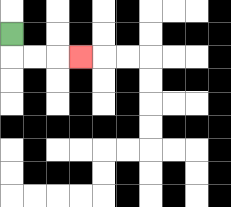{'start': '[0, 1]', 'end': '[3, 2]', 'path_directions': 'D,R,R,R', 'path_coordinates': '[[0, 1], [0, 2], [1, 2], [2, 2], [3, 2]]'}